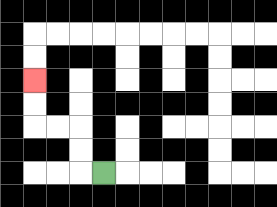{'start': '[4, 7]', 'end': '[1, 3]', 'path_directions': 'L,U,U,L,L,U,U', 'path_coordinates': '[[4, 7], [3, 7], [3, 6], [3, 5], [2, 5], [1, 5], [1, 4], [1, 3]]'}